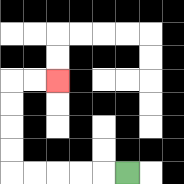{'start': '[5, 7]', 'end': '[2, 3]', 'path_directions': 'L,L,L,L,L,U,U,U,U,R,R', 'path_coordinates': '[[5, 7], [4, 7], [3, 7], [2, 7], [1, 7], [0, 7], [0, 6], [0, 5], [0, 4], [0, 3], [1, 3], [2, 3]]'}